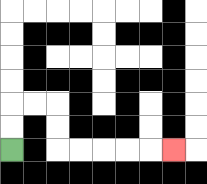{'start': '[0, 6]', 'end': '[7, 6]', 'path_directions': 'U,U,R,R,D,D,R,R,R,R,R', 'path_coordinates': '[[0, 6], [0, 5], [0, 4], [1, 4], [2, 4], [2, 5], [2, 6], [3, 6], [4, 6], [5, 6], [6, 6], [7, 6]]'}